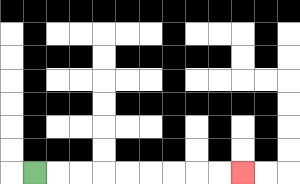{'start': '[1, 7]', 'end': '[10, 7]', 'path_directions': 'R,R,R,R,R,R,R,R,R', 'path_coordinates': '[[1, 7], [2, 7], [3, 7], [4, 7], [5, 7], [6, 7], [7, 7], [8, 7], [9, 7], [10, 7]]'}